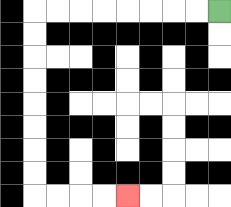{'start': '[9, 0]', 'end': '[5, 8]', 'path_directions': 'L,L,L,L,L,L,L,L,D,D,D,D,D,D,D,D,R,R,R,R', 'path_coordinates': '[[9, 0], [8, 0], [7, 0], [6, 0], [5, 0], [4, 0], [3, 0], [2, 0], [1, 0], [1, 1], [1, 2], [1, 3], [1, 4], [1, 5], [1, 6], [1, 7], [1, 8], [2, 8], [3, 8], [4, 8], [5, 8]]'}